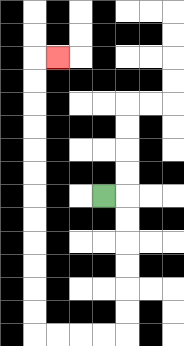{'start': '[4, 8]', 'end': '[2, 2]', 'path_directions': 'R,D,D,D,D,D,D,L,L,L,L,U,U,U,U,U,U,U,U,U,U,U,U,R', 'path_coordinates': '[[4, 8], [5, 8], [5, 9], [5, 10], [5, 11], [5, 12], [5, 13], [5, 14], [4, 14], [3, 14], [2, 14], [1, 14], [1, 13], [1, 12], [1, 11], [1, 10], [1, 9], [1, 8], [1, 7], [1, 6], [1, 5], [1, 4], [1, 3], [1, 2], [2, 2]]'}